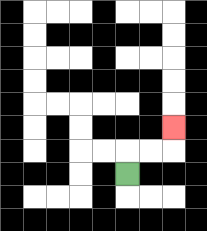{'start': '[5, 7]', 'end': '[7, 5]', 'path_directions': 'U,R,R,U', 'path_coordinates': '[[5, 7], [5, 6], [6, 6], [7, 6], [7, 5]]'}